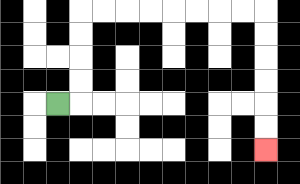{'start': '[2, 4]', 'end': '[11, 6]', 'path_directions': 'R,U,U,U,U,R,R,R,R,R,R,R,R,D,D,D,D,D,D', 'path_coordinates': '[[2, 4], [3, 4], [3, 3], [3, 2], [3, 1], [3, 0], [4, 0], [5, 0], [6, 0], [7, 0], [8, 0], [9, 0], [10, 0], [11, 0], [11, 1], [11, 2], [11, 3], [11, 4], [11, 5], [11, 6]]'}